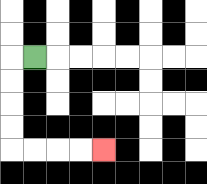{'start': '[1, 2]', 'end': '[4, 6]', 'path_directions': 'L,D,D,D,D,R,R,R,R', 'path_coordinates': '[[1, 2], [0, 2], [0, 3], [0, 4], [0, 5], [0, 6], [1, 6], [2, 6], [3, 6], [4, 6]]'}